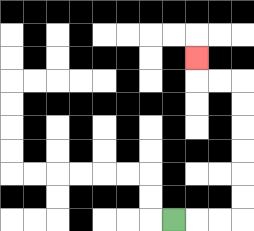{'start': '[7, 9]', 'end': '[8, 2]', 'path_directions': 'R,R,R,U,U,U,U,U,U,L,L,U', 'path_coordinates': '[[7, 9], [8, 9], [9, 9], [10, 9], [10, 8], [10, 7], [10, 6], [10, 5], [10, 4], [10, 3], [9, 3], [8, 3], [8, 2]]'}